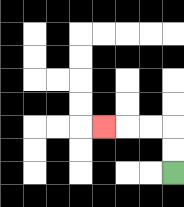{'start': '[7, 7]', 'end': '[4, 5]', 'path_directions': 'U,U,L,L,L', 'path_coordinates': '[[7, 7], [7, 6], [7, 5], [6, 5], [5, 5], [4, 5]]'}